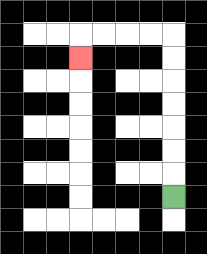{'start': '[7, 8]', 'end': '[3, 2]', 'path_directions': 'U,U,U,U,U,U,U,L,L,L,L,D', 'path_coordinates': '[[7, 8], [7, 7], [7, 6], [7, 5], [7, 4], [7, 3], [7, 2], [7, 1], [6, 1], [5, 1], [4, 1], [3, 1], [3, 2]]'}